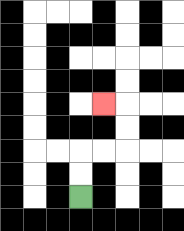{'start': '[3, 8]', 'end': '[4, 4]', 'path_directions': 'U,U,R,R,U,U,L', 'path_coordinates': '[[3, 8], [3, 7], [3, 6], [4, 6], [5, 6], [5, 5], [5, 4], [4, 4]]'}